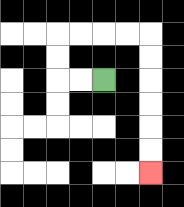{'start': '[4, 3]', 'end': '[6, 7]', 'path_directions': 'L,L,U,U,R,R,R,R,D,D,D,D,D,D', 'path_coordinates': '[[4, 3], [3, 3], [2, 3], [2, 2], [2, 1], [3, 1], [4, 1], [5, 1], [6, 1], [6, 2], [6, 3], [6, 4], [6, 5], [6, 6], [6, 7]]'}